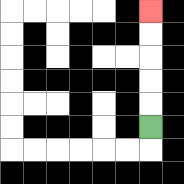{'start': '[6, 5]', 'end': '[6, 0]', 'path_directions': 'U,U,U,U,U', 'path_coordinates': '[[6, 5], [6, 4], [6, 3], [6, 2], [6, 1], [6, 0]]'}